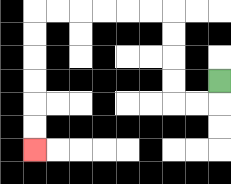{'start': '[9, 3]', 'end': '[1, 6]', 'path_directions': 'D,L,L,U,U,U,U,L,L,L,L,L,L,D,D,D,D,D,D', 'path_coordinates': '[[9, 3], [9, 4], [8, 4], [7, 4], [7, 3], [7, 2], [7, 1], [7, 0], [6, 0], [5, 0], [4, 0], [3, 0], [2, 0], [1, 0], [1, 1], [1, 2], [1, 3], [1, 4], [1, 5], [1, 6]]'}